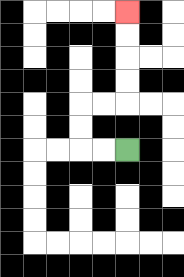{'start': '[5, 6]', 'end': '[5, 0]', 'path_directions': 'L,L,U,U,R,R,U,U,U,U', 'path_coordinates': '[[5, 6], [4, 6], [3, 6], [3, 5], [3, 4], [4, 4], [5, 4], [5, 3], [5, 2], [5, 1], [5, 0]]'}